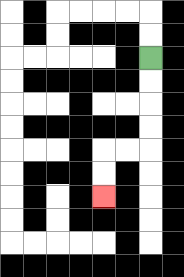{'start': '[6, 2]', 'end': '[4, 8]', 'path_directions': 'D,D,D,D,L,L,D,D', 'path_coordinates': '[[6, 2], [6, 3], [6, 4], [6, 5], [6, 6], [5, 6], [4, 6], [4, 7], [4, 8]]'}